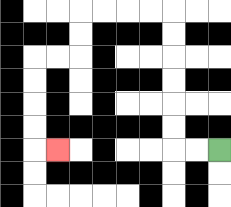{'start': '[9, 6]', 'end': '[2, 6]', 'path_directions': 'L,L,U,U,U,U,U,U,L,L,L,L,D,D,L,L,D,D,D,D,R', 'path_coordinates': '[[9, 6], [8, 6], [7, 6], [7, 5], [7, 4], [7, 3], [7, 2], [7, 1], [7, 0], [6, 0], [5, 0], [4, 0], [3, 0], [3, 1], [3, 2], [2, 2], [1, 2], [1, 3], [1, 4], [1, 5], [1, 6], [2, 6]]'}